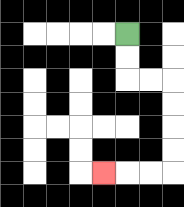{'start': '[5, 1]', 'end': '[4, 7]', 'path_directions': 'D,D,R,R,D,D,D,D,L,L,L', 'path_coordinates': '[[5, 1], [5, 2], [5, 3], [6, 3], [7, 3], [7, 4], [7, 5], [7, 6], [7, 7], [6, 7], [5, 7], [4, 7]]'}